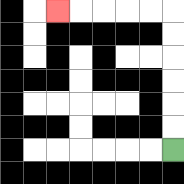{'start': '[7, 6]', 'end': '[2, 0]', 'path_directions': 'U,U,U,U,U,U,L,L,L,L,L', 'path_coordinates': '[[7, 6], [7, 5], [7, 4], [7, 3], [7, 2], [7, 1], [7, 0], [6, 0], [5, 0], [4, 0], [3, 0], [2, 0]]'}